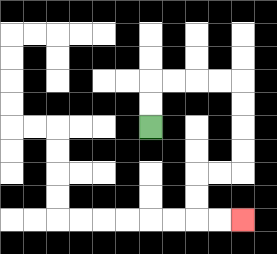{'start': '[6, 5]', 'end': '[10, 9]', 'path_directions': 'U,U,R,R,R,R,D,D,D,D,L,L,D,D,R,R', 'path_coordinates': '[[6, 5], [6, 4], [6, 3], [7, 3], [8, 3], [9, 3], [10, 3], [10, 4], [10, 5], [10, 6], [10, 7], [9, 7], [8, 7], [8, 8], [8, 9], [9, 9], [10, 9]]'}